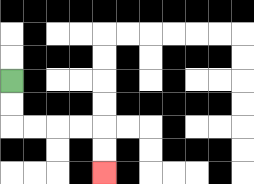{'start': '[0, 3]', 'end': '[4, 7]', 'path_directions': 'D,D,R,R,R,R,D,D', 'path_coordinates': '[[0, 3], [0, 4], [0, 5], [1, 5], [2, 5], [3, 5], [4, 5], [4, 6], [4, 7]]'}